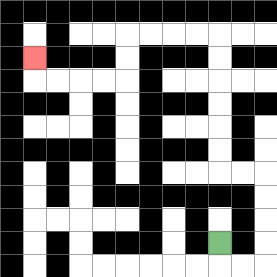{'start': '[9, 10]', 'end': '[1, 2]', 'path_directions': 'D,R,R,U,U,U,U,L,L,U,U,U,U,U,U,L,L,L,L,D,D,L,L,L,L,U', 'path_coordinates': '[[9, 10], [9, 11], [10, 11], [11, 11], [11, 10], [11, 9], [11, 8], [11, 7], [10, 7], [9, 7], [9, 6], [9, 5], [9, 4], [9, 3], [9, 2], [9, 1], [8, 1], [7, 1], [6, 1], [5, 1], [5, 2], [5, 3], [4, 3], [3, 3], [2, 3], [1, 3], [1, 2]]'}